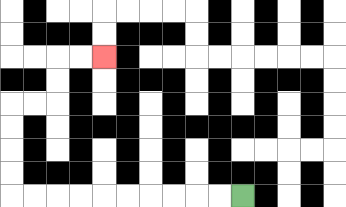{'start': '[10, 8]', 'end': '[4, 2]', 'path_directions': 'L,L,L,L,L,L,L,L,L,L,U,U,U,U,R,R,U,U,R,R', 'path_coordinates': '[[10, 8], [9, 8], [8, 8], [7, 8], [6, 8], [5, 8], [4, 8], [3, 8], [2, 8], [1, 8], [0, 8], [0, 7], [0, 6], [0, 5], [0, 4], [1, 4], [2, 4], [2, 3], [2, 2], [3, 2], [4, 2]]'}